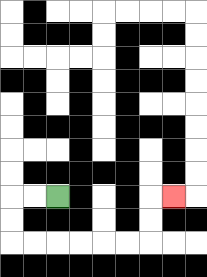{'start': '[2, 8]', 'end': '[7, 8]', 'path_directions': 'L,L,D,D,R,R,R,R,R,R,U,U,R', 'path_coordinates': '[[2, 8], [1, 8], [0, 8], [0, 9], [0, 10], [1, 10], [2, 10], [3, 10], [4, 10], [5, 10], [6, 10], [6, 9], [6, 8], [7, 8]]'}